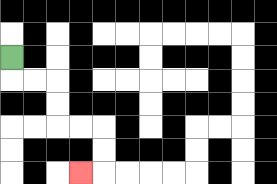{'start': '[0, 2]', 'end': '[3, 7]', 'path_directions': 'D,R,R,D,D,R,R,D,D,L', 'path_coordinates': '[[0, 2], [0, 3], [1, 3], [2, 3], [2, 4], [2, 5], [3, 5], [4, 5], [4, 6], [4, 7], [3, 7]]'}